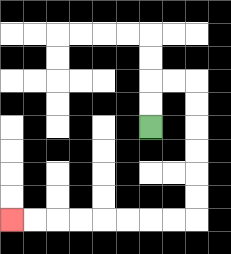{'start': '[6, 5]', 'end': '[0, 9]', 'path_directions': 'U,U,R,R,D,D,D,D,D,D,L,L,L,L,L,L,L,L', 'path_coordinates': '[[6, 5], [6, 4], [6, 3], [7, 3], [8, 3], [8, 4], [8, 5], [8, 6], [8, 7], [8, 8], [8, 9], [7, 9], [6, 9], [5, 9], [4, 9], [3, 9], [2, 9], [1, 9], [0, 9]]'}